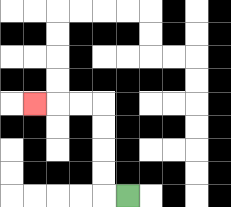{'start': '[5, 8]', 'end': '[1, 4]', 'path_directions': 'L,U,U,U,U,L,L,L', 'path_coordinates': '[[5, 8], [4, 8], [4, 7], [4, 6], [4, 5], [4, 4], [3, 4], [2, 4], [1, 4]]'}